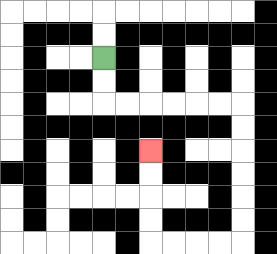{'start': '[4, 2]', 'end': '[6, 6]', 'path_directions': 'D,D,R,R,R,R,R,R,D,D,D,D,D,D,L,L,L,L,U,U,U,U', 'path_coordinates': '[[4, 2], [4, 3], [4, 4], [5, 4], [6, 4], [7, 4], [8, 4], [9, 4], [10, 4], [10, 5], [10, 6], [10, 7], [10, 8], [10, 9], [10, 10], [9, 10], [8, 10], [7, 10], [6, 10], [6, 9], [6, 8], [6, 7], [6, 6]]'}